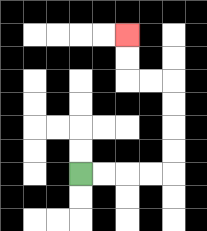{'start': '[3, 7]', 'end': '[5, 1]', 'path_directions': 'R,R,R,R,U,U,U,U,L,L,U,U', 'path_coordinates': '[[3, 7], [4, 7], [5, 7], [6, 7], [7, 7], [7, 6], [7, 5], [7, 4], [7, 3], [6, 3], [5, 3], [5, 2], [5, 1]]'}